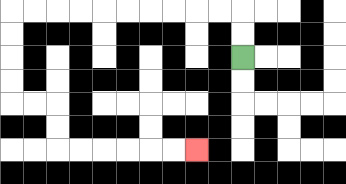{'start': '[10, 2]', 'end': '[8, 6]', 'path_directions': 'U,U,L,L,L,L,L,L,L,L,L,L,D,D,D,D,R,R,D,D,R,R,R,R,R,R', 'path_coordinates': '[[10, 2], [10, 1], [10, 0], [9, 0], [8, 0], [7, 0], [6, 0], [5, 0], [4, 0], [3, 0], [2, 0], [1, 0], [0, 0], [0, 1], [0, 2], [0, 3], [0, 4], [1, 4], [2, 4], [2, 5], [2, 6], [3, 6], [4, 6], [5, 6], [6, 6], [7, 6], [8, 6]]'}